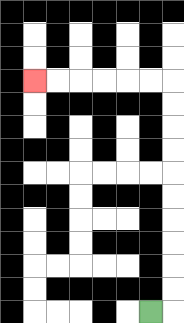{'start': '[6, 13]', 'end': '[1, 3]', 'path_directions': 'R,U,U,U,U,U,U,U,U,U,U,L,L,L,L,L,L', 'path_coordinates': '[[6, 13], [7, 13], [7, 12], [7, 11], [7, 10], [7, 9], [7, 8], [7, 7], [7, 6], [7, 5], [7, 4], [7, 3], [6, 3], [5, 3], [4, 3], [3, 3], [2, 3], [1, 3]]'}